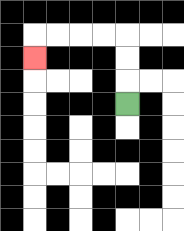{'start': '[5, 4]', 'end': '[1, 2]', 'path_directions': 'U,U,U,L,L,L,L,D', 'path_coordinates': '[[5, 4], [5, 3], [5, 2], [5, 1], [4, 1], [3, 1], [2, 1], [1, 1], [1, 2]]'}